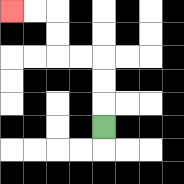{'start': '[4, 5]', 'end': '[0, 0]', 'path_directions': 'U,U,U,L,L,U,U,L,L', 'path_coordinates': '[[4, 5], [4, 4], [4, 3], [4, 2], [3, 2], [2, 2], [2, 1], [2, 0], [1, 0], [0, 0]]'}